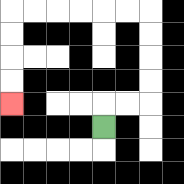{'start': '[4, 5]', 'end': '[0, 4]', 'path_directions': 'U,R,R,U,U,U,U,L,L,L,L,L,L,D,D,D,D', 'path_coordinates': '[[4, 5], [4, 4], [5, 4], [6, 4], [6, 3], [6, 2], [6, 1], [6, 0], [5, 0], [4, 0], [3, 0], [2, 0], [1, 0], [0, 0], [0, 1], [0, 2], [0, 3], [0, 4]]'}